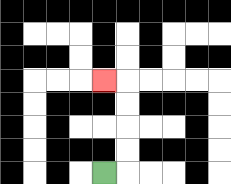{'start': '[4, 7]', 'end': '[4, 3]', 'path_directions': 'R,U,U,U,U,L', 'path_coordinates': '[[4, 7], [5, 7], [5, 6], [5, 5], [5, 4], [5, 3], [4, 3]]'}